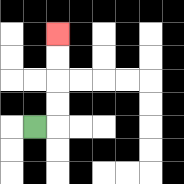{'start': '[1, 5]', 'end': '[2, 1]', 'path_directions': 'R,U,U,U,U', 'path_coordinates': '[[1, 5], [2, 5], [2, 4], [2, 3], [2, 2], [2, 1]]'}